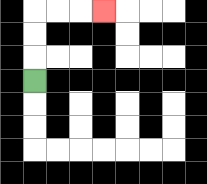{'start': '[1, 3]', 'end': '[4, 0]', 'path_directions': 'U,U,U,R,R,R', 'path_coordinates': '[[1, 3], [1, 2], [1, 1], [1, 0], [2, 0], [3, 0], [4, 0]]'}